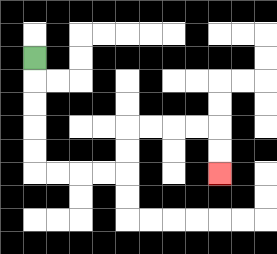{'start': '[1, 2]', 'end': '[9, 7]', 'path_directions': 'D,D,D,D,D,R,R,R,R,U,U,R,R,R,R,D,D', 'path_coordinates': '[[1, 2], [1, 3], [1, 4], [1, 5], [1, 6], [1, 7], [2, 7], [3, 7], [4, 7], [5, 7], [5, 6], [5, 5], [6, 5], [7, 5], [8, 5], [9, 5], [9, 6], [9, 7]]'}